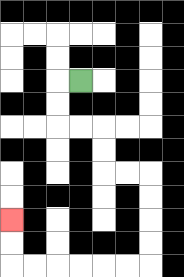{'start': '[3, 3]', 'end': '[0, 9]', 'path_directions': 'L,D,D,R,R,D,D,R,R,D,D,D,D,L,L,L,L,L,L,U,U', 'path_coordinates': '[[3, 3], [2, 3], [2, 4], [2, 5], [3, 5], [4, 5], [4, 6], [4, 7], [5, 7], [6, 7], [6, 8], [6, 9], [6, 10], [6, 11], [5, 11], [4, 11], [3, 11], [2, 11], [1, 11], [0, 11], [0, 10], [0, 9]]'}